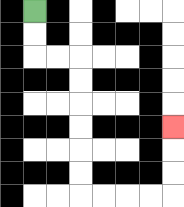{'start': '[1, 0]', 'end': '[7, 5]', 'path_directions': 'D,D,R,R,D,D,D,D,D,D,R,R,R,R,U,U,U', 'path_coordinates': '[[1, 0], [1, 1], [1, 2], [2, 2], [3, 2], [3, 3], [3, 4], [3, 5], [3, 6], [3, 7], [3, 8], [4, 8], [5, 8], [6, 8], [7, 8], [7, 7], [7, 6], [7, 5]]'}